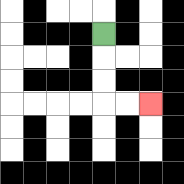{'start': '[4, 1]', 'end': '[6, 4]', 'path_directions': 'D,D,D,R,R', 'path_coordinates': '[[4, 1], [4, 2], [4, 3], [4, 4], [5, 4], [6, 4]]'}